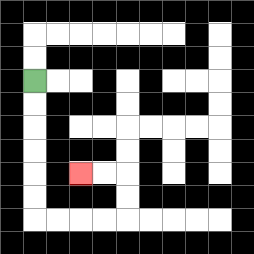{'start': '[1, 3]', 'end': '[3, 7]', 'path_directions': 'D,D,D,D,D,D,R,R,R,R,U,U,L,L', 'path_coordinates': '[[1, 3], [1, 4], [1, 5], [1, 6], [1, 7], [1, 8], [1, 9], [2, 9], [3, 9], [4, 9], [5, 9], [5, 8], [5, 7], [4, 7], [3, 7]]'}